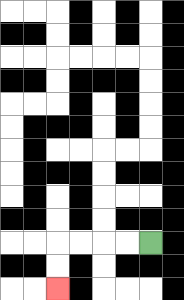{'start': '[6, 10]', 'end': '[2, 12]', 'path_directions': 'L,L,L,L,D,D', 'path_coordinates': '[[6, 10], [5, 10], [4, 10], [3, 10], [2, 10], [2, 11], [2, 12]]'}